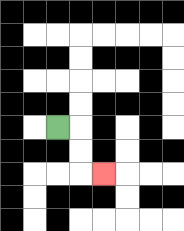{'start': '[2, 5]', 'end': '[4, 7]', 'path_directions': 'R,D,D,R', 'path_coordinates': '[[2, 5], [3, 5], [3, 6], [3, 7], [4, 7]]'}